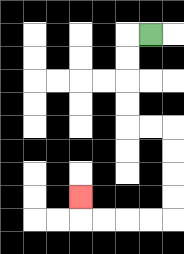{'start': '[6, 1]', 'end': '[3, 8]', 'path_directions': 'L,D,D,D,D,R,R,D,D,D,D,L,L,L,L,U', 'path_coordinates': '[[6, 1], [5, 1], [5, 2], [5, 3], [5, 4], [5, 5], [6, 5], [7, 5], [7, 6], [7, 7], [7, 8], [7, 9], [6, 9], [5, 9], [4, 9], [3, 9], [3, 8]]'}